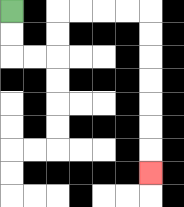{'start': '[0, 0]', 'end': '[6, 7]', 'path_directions': 'D,D,R,R,U,U,R,R,R,R,D,D,D,D,D,D,D', 'path_coordinates': '[[0, 0], [0, 1], [0, 2], [1, 2], [2, 2], [2, 1], [2, 0], [3, 0], [4, 0], [5, 0], [6, 0], [6, 1], [6, 2], [6, 3], [6, 4], [6, 5], [6, 6], [6, 7]]'}